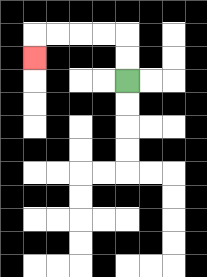{'start': '[5, 3]', 'end': '[1, 2]', 'path_directions': 'U,U,L,L,L,L,D', 'path_coordinates': '[[5, 3], [5, 2], [5, 1], [4, 1], [3, 1], [2, 1], [1, 1], [1, 2]]'}